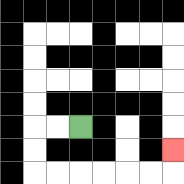{'start': '[3, 5]', 'end': '[7, 6]', 'path_directions': 'L,L,D,D,R,R,R,R,R,R,U', 'path_coordinates': '[[3, 5], [2, 5], [1, 5], [1, 6], [1, 7], [2, 7], [3, 7], [4, 7], [5, 7], [6, 7], [7, 7], [7, 6]]'}